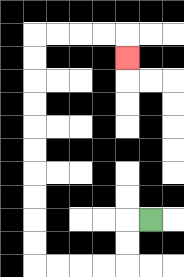{'start': '[6, 9]', 'end': '[5, 2]', 'path_directions': 'L,D,D,L,L,L,L,U,U,U,U,U,U,U,U,U,U,R,R,R,R,D', 'path_coordinates': '[[6, 9], [5, 9], [5, 10], [5, 11], [4, 11], [3, 11], [2, 11], [1, 11], [1, 10], [1, 9], [1, 8], [1, 7], [1, 6], [1, 5], [1, 4], [1, 3], [1, 2], [1, 1], [2, 1], [3, 1], [4, 1], [5, 1], [5, 2]]'}